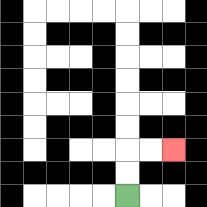{'start': '[5, 8]', 'end': '[7, 6]', 'path_directions': 'U,U,R,R', 'path_coordinates': '[[5, 8], [5, 7], [5, 6], [6, 6], [7, 6]]'}